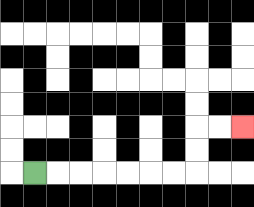{'start': '[1, 7]', 'end': '[10, 5]', 'path_directions': 'R,R,R,R,R,R,R,U,U,R,R', 'path_coordinates': '[[1, 7], [2, 7], [3, 7], [4, 7], [5, 7], [6, 7], [7, 7], [8, 7], [8, 6], [8, 5], [9, 5], [10, 5]]'}